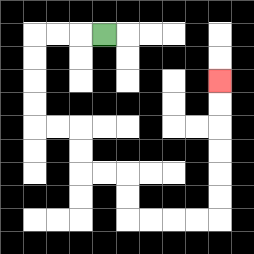{'start': '[4, 1]', 'end': '[9, 3]', 'path_directions': 'L,L,L,D,D,D,D,R,R,D,D,R,R,D,D,R,R,R,R,U,U,U,U,U,U', 'path_coordinates': '[[4, 1], [3, 1], [2, 1], [1, 1], [1, 2], [1, 3], [1, 4], [1, 5], [2, 5], [3, 5], [3, 6], [3, 7], [4, 7], [5, 7], [5, 8], [5, 9], [6, 9], [7, 9], [8, 9], [9, 9], [9, 8], [9, 7], [9, 6], [9, 5], [9, 4], [9, 3]]'}